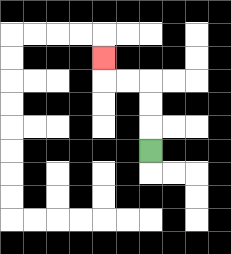{'start': '[6, 6]', 'end': '[4, 2]', 'path_directions': 'U,U,U,L,L,U', 'path_coordinates': '[[6, 6], [6, 5], [6, 4], [6, 3], [5, 3], [4, 3], [4, 2]]'}